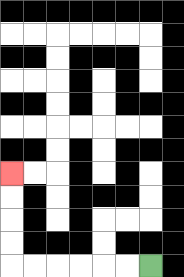{'start': '[6, 11]', 'end': '[0, 7]', 'path_directions': 'L,L,L,L,L,L,U,U,U,U', 'path_coordinates': '[[6, 11], [5, 11], [4, 11], [3, 11], [2, 11], [1, 11], [0, 11], [0, 10], [0, 9], [0, 8], [0, 7]]'}